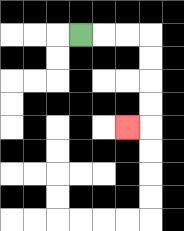{'start': '[3, 1]', 'end': '[5, 5]', 'path_directions': 'R,R,R,D,D,D,D,L', 'path_coordinates': '[[3, 1], [4, 1], [5, 1], [6, 1], [6, 2], [6, 3], [6, 4], [6, 5], [5, 5]]'}